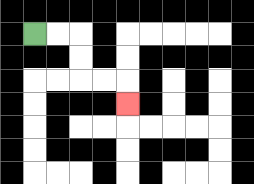{'start': '[1, 1]', 'end': '[5, 4]', 'path_directions': 'R,R,D,D,R,R,D', 'path_coordinates': '[[1, 1], [2, 1], [3, 1], [3, 2], [3, 3], [4, 3], [5, 3], [5, 4]]'}